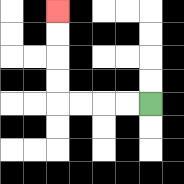{'start': '[6, 4]', 'end': '[2, 0]', 'path_directions': 'L,L,L,L,U,U,U,U', 'path_coordinates': '[[6, 4], [5, 4], [4, 4], [3, 4], [2, 4], [2, 3], [2, 2], [2, 1], [2, 0]]'}